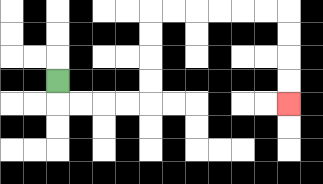{'start': '[2, 3]', 'end': '[12, 4]', 'path_directions': 'D,R,R,R,R,U,U,U,U,R,R,R,R,R,R,D,D,D,D', 'path_coordinates': '[[2, 3], [2, 4], [3, 4], [4, 4], [5, 4], [6, 4], [6, 3], [6, 2], [6, 1], [6, 0], [7, 0], [8, 0], [9, 0], [10, 0], [11, 0], [12, 0], [12, 1], [12, 2], [12, 3], [12, 4]]'}